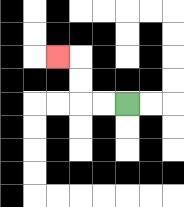{'start': '[5, 4]', 'end': '[2, 2]', 'path_directions': 'L,L,U,U,L', 'path_coordinates': '[[5, 4], [4, 4], [3, 4], [3, 3], [3, 2], [2, 2]]'}